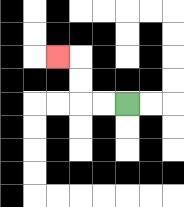{'start': '[5, 4]', 'end': '[2, 2]', 'path_directions': 'L,L,U,U,L', 'path_coordinates': '[[5, 4], [4, 4], [3, 4], [3, 3], [3, 2], [2, 2]]'}